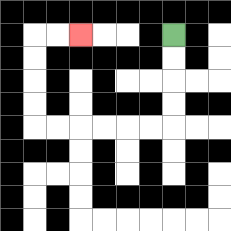{'start': '[7, 1]', 'end': '[3, 1]', 'path_directions': 'D,D,D,D,L,L,L,L,L,L,U,U,U,U,R,R', 'path_coordinates': '[[7, 1], [7, 2], [7, 3], [7, 4], [7, 5], [6, 5], [5, 5], [4, 5], [3, 5], [2, 5], [1, 5], [1, 4], [1, 3], [1, 2], [1, 1], [2, 1], [3, 1]]'}